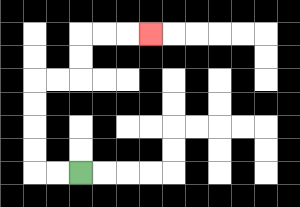{'start': '[3, 7]', 'end': '[6, 1]', 'path_directions': 'L,L,U,U,U,U,R,R,U,U,R,R,R', 'path_coordinates': '[[3, 7], [2, 7], [1, 7], [1, 6], [1, 5], [1, 4], [1, 3], [2, 3], [3, 3], [3, 2], [3, 1], [4, 1], [5, 1], [6, 1]]'}